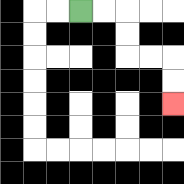{'start': '[3, 0]', 'end': '[7, 4]', 'path_directions': 'R,R,D,D,R,R,D,D', 'path_coordinates': '[[3, 0], [4, 0], [5, 0], [5, 1], [5, 2], [6, 2], [7, 2], [7, 3], [7, 4]]'}